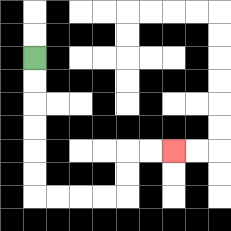{'start': '[1, 2]', 'end': '[7, 6]', 'path_directions': 'D,D,D,D,D,D,R,R,R,R,U,U,R,R', 'path_coordinates': '[[1, 2], [1, 3], [1, 4], [1, 5], [1, 6], [1, 7], [1, 8], [2, 8], [3, 8], [4, 8], [5, 8], [5, 7], [5, 6], [6, 6], [7, 6]]'}